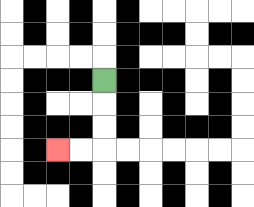{'start': '[4, 3]', 'end': '[2, 6]', 'path_directions': 'D,D,D,L,L', 'path_coordinates': '[[4, 3], [4, 4], [4, 5], [4, 6], [3, 6], [2, 6]]'}